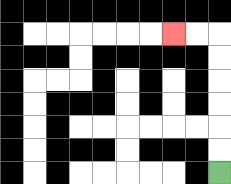{'start': '[9, 7]', 'end': '[7, 1]', 'path_directions': 'U,U,U,U,U,U,L,L', 'path_coordinates': '[[9, 7], [9, 6], [9, 5], [9, 4], [9, 3], [9, 2], [9, 1], [8, 1], [7, 1]]'}